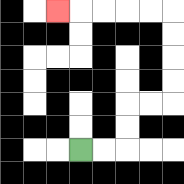{'start': '[3, 6]', 'end': '[2, 0]', 'path_directions': 'R,R,U,U,R,R,U,U,U,U,L,L,L,L,L', 'path_coordinates': '[[3, 6], [4, 6], [5, 6], [5, 5], [5, 4], [6, 4], [7, 4], [7, 3], [7, 2], [7, 1], [7, 0], [6, 0], [5, 0], [4, 0], [3, 0], [2, 0]]'}